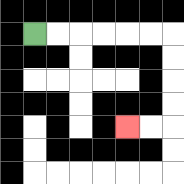{'start': '[1, 1]', 'end': '[5, 5]', 'path_directions': 'R,R,R,R,R,R,D,D,D,D,L,L', 'path_coordinates': '[[1, 1], [2, 1], [3, 1], [4, 1], [5, 1], [6, 1], [7, 1], [7, 2], [7, 3], [7, 4], [7, 5], [6, 5], [5, 5]]'}